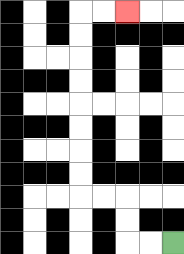{'start': '[7, 10]', 'end': '[5, 0]', 'path_directions': 'L,L,U,U,L,L,U,U,U,U,U,U,U,U,R,R', 'path_coordinates': '[[7, 10], [6, 10], [5, 10], [5, 9], [5, 8], [4, 8], [3, 8], [3, 7], [3, 6], [3, 5], [3, 4], [3, 3], [3, 2], [3, 1], [3, 0], [4, 0], [5, 0]]'}